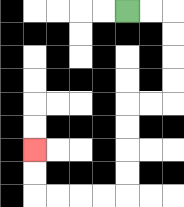{'start': '[5, 0]', 'end': '[1, 6]', 'path_directions': 'R,R,D,D,D,D,L,L,D,D,D,D,L,L,L,L,U,U', 'path_coordinates': '[[5, 0], [6, 0], [7, 0], [7, 1], [7, 2], [7, 3], [7, 4], [6, 4], [5, 4], [5, 5], [5, 6], [5, 7], [5, 8], [4, 8], [3, 8], [2, 8], [1, 8], [1, 7], [1, 6]]'}